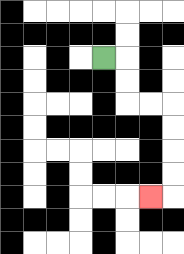{'start': '[4, 2]', 'end': '[6, 8]', 'path_directions': 'R,D,D,R,R,D,D,D,D,L', 'path_coordinates': '[[4, 2], [5, 2], [5, 3], [5, 4], [6, 4], [7, 4], [7, 5], [7, 6], [7, 7], [7, 8], [6, 8]]'}